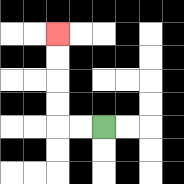{'start': '[4, 5]', 'end': '[2, 1]', 'path_directions': 'L,L,U,U,U,U', 'path_coordinates': '[[4, 5], [3, 5], [2, 5], [2, 4], [2, 3], [2, 2], [2, 1]]'}